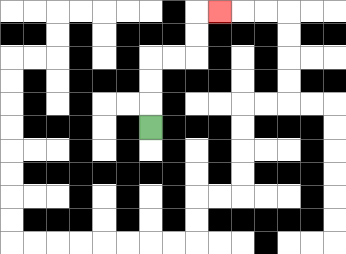{'start': '[6, 5]', 'end': '[9, 0]', 'path_directions': 'U,U,U,R,R,U,U,R', 'path_coordinates': '[[6, 5], [6, 4], [6, 3], [6, 2], [7, 2], [8, 2], [8, 1], [8, 0], [9, 0]]'}